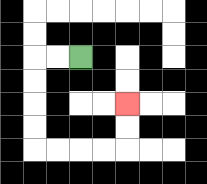{'start': '[3, 2]', 'end': '[5, 4]', 'path_directions': 'L,L,D,D,D,D,R,R,R,R,U,U', 'path_coordinates': '[[3, 2], [2, 2], [1, 2], [1, 3], [1, 4], [1, 5], [1, 6], [2, 6], [3, 6], [4, 6], [5, 6], [5, 5], [5, 4]]'}